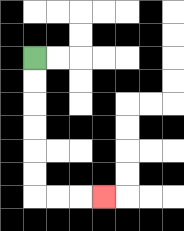{'start': '[1, 2]', 'end': '[4, 8]', 'path_directions': 'D,D,D,D,D,D,R,R,R', 'path_coordinates': '[[1, 2], [1, 3], [1, 4], [1, 5], [1, 6], [1, 7], [1, 8], [2, 8], [3, 8], [4, 8]]'}